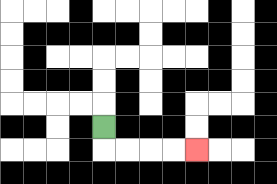{'start': '[4, 5]', 'end': '[8, 6]', 'path_directions': 'D,R,R,R,R', 'path_coordinates': '[[4, 5], [4, 6], [5, 6], [6, 6], [7, 6], [8, 6]]'}